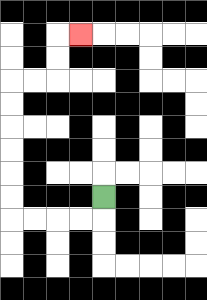{'start': '[4, 8]', 'end': '[3, 1]', 'path_directions': 'D,L,L,L,L,U,U,U,U,U,U,R,R,U,U,R', 'path_coordinates': '[[4, 8], [4, 9], [3, 9], [2, 9], [1, 9], [0, 9], [0, 8], [0, 7], [0, 6], [0, 5], [0, 4], [0, 3], [1, 3], [2, 3], [2, 2], [2, 1], [3, 1]]'}